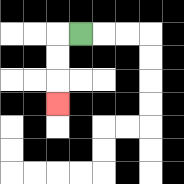{'start': '[3, 1]', 'end': '[2, 4]', 'path_directions': 'L,D,D,D', 'path_coordinates': '[[3, 1], [2, 1], [2, 2], [2, 3], [2, 4]]'}